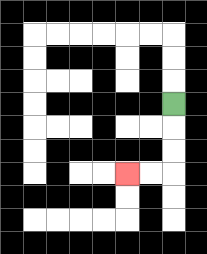{'start': '[7, 4]', 'end': '[5, 7]', 'path_directions': 'D,D,D,L,L', 'path_coordinates': '[[7, 4], [7, 5], [7, 6], [7, 7], [6, 7], [5, 7]]'}